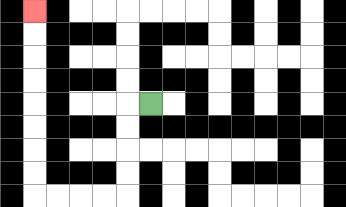{'start': '[6, 4]', 'end': '[1, 0]', 'path_directions': 'L,D,D,D,D,L,L,L,L,U,U,U,U,U,U,U,U', 'path_coordinates': '[[6, 4], [5, 4], [5, 5], [5, 6], [5, 7], [5, 8], [4, 8], [3, 8], [2, 8], [1, 8], [1, 7], [1, 6], [1, 5], [1, 4], [1, 3], [1, 2], [1, 1], [1, 0]]'}